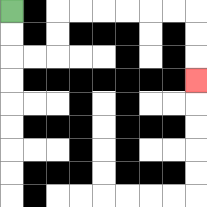{'start': '[0, 0]', 'end': '[8, 3]', 'path_directions': 'D,D,R,R,U,U,R,R,R,R,R,R,D,D,D', 'path_coordinates': '[[0, 0], [0, 1], [0, 2], [1, 2], [2, 2], [2, 1], [2, 0], [3, 0], [4, 0], [5, 0], [6, 0], [7, 0], [8, 0], [8, 1], [8, 2], [8, 3]]'}